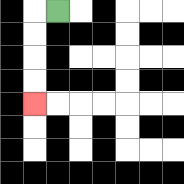{'start': '[2, 0]', 'end': '[1, 4]', 'path_directions': 'L,D,D,D,D', 'path_coordinates': '[[2, 0], [1, 0], [1, 1], [1, 2], [1, 3], [1, 4]]'}